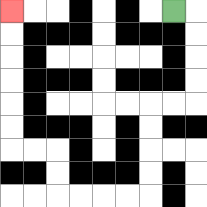{'start': '[7, 0]', 'end': '[0, 0]', 'path_directions': 'R,D,D,D,D,L,L,D,D,D,D,L,L,L,L,U,U,L,L,U,U,U,U,U,U', 'path_coordinates': '[[7, 0], [8, 0], [8, 1], [8, 2], [8, 3], [8, 4], [7, 4], [6, 4], [6, 5], [6, 6], [6, 7], [6, 8], [5, 8], [4, 8], [3, 8], [2, 8], [2, 7], [2, 6], [1, 6], [0, 6], [0, 5], [0, 4], [0, 3], [0, 2], [0, 1], [0, 0]]'}